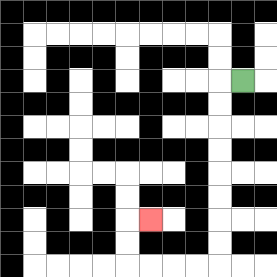{'start': '[10, 3]', 'end': '[6, 9]', 'path_directions': 'L,D,D,D,D,D,D,D,D,L,L,L,L,U,U,R', 'path_coordinates': '[[10, 3], [9, 3], [9, 4], [9, 5], [9, 6], [9, 7], [9, 8], [9, 9], [9, 10], [9, 11], [8, 11], [7, 11], [6, 11], [5, 11], [5, 10], [5, 9], [6, 9]]'}